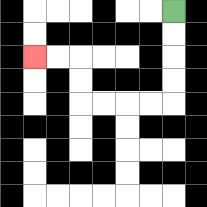{'start': '[7, 0]', 'end': '[1, 2]', 'path_directions': 'D,D,D,D,L,L,L,L,U,U,L,L', 'path_coordinates': '[[7, 0], [7, 1], [7, 2], [7, 3], [7, 4], [6, 4], [5, 4], [4, 4], [3, 4], [3, 3], [3, 2], [2, 2], [1, 2]]'}